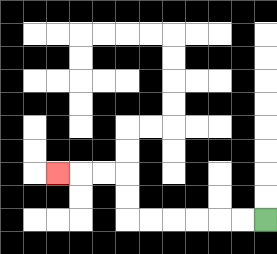{'start': '[11, 9]', 'end': '[2, 7]', 'path_directions': 'L,L,L,L,L,L,U,U,L,L,L', 'path_coordinates': '[[11, 9], [10, 9], [9, 9], [8, 9], [7, 9], [6, 9], [5, 9], [5, 8], [5, 7], [4, 7], [3, 7], [2, 7]]'}